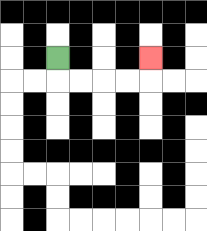{'start': '[2, 2]', 'end': '[6, 2]', 'path_directions': 'D,R,R,R,R,U', 'path_coordinates': '[[2, 2], [2, 3], [3, 3], [4, 3], [5, 3], [6, 3], [6, 2]]'}